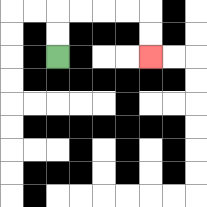{'start': '[2, 2]', 'end': '[6, 2]', 'path_directions': 'U,U,R,R,R,R,D,D', 'path_coordinates': '[[2, 2], [2, 1], [2, 0], [3, 0], [4, 0], [5, 0], [6, 0], [6, 1], [6, 2]]'}